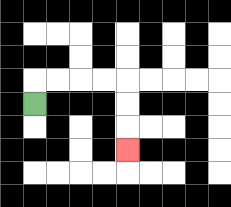{'start': '[1, 4]', 'end': '[5, 6]', 'path_directions': 'U,R,R,R,R,D,D,D', 'path_coordinates': '[[1, 4], [1, 3], [2, 3], [3, 3], [4, 3], [5, 3], [5, 4], [5, 5], [5, 6]]'}